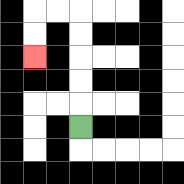{'start': '[3, 5]', 'end': '[1, 2]', 'path_directions': 'U,U,U,U,U,L,L,D,D', 'path_coordinates': '[[3, 5], [3, 4], [3, 3], [3, 2], [3, 1], [3, 0], [2, 0], [1, 0], [1, 1], [1, 2]]'}